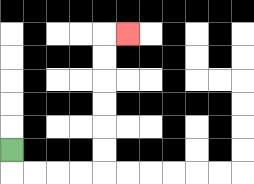{'start': '[0, 6]', 'end': '[5, 1]', 'path_directions': 'D,R,R,R,R,U,U,U,U,U,U,R', 'path_coordinates': '[[0, 6], [0, 7], [1, 7], [2, 7], [3, 7], [4, 7], [4, 6], [4, 5], [4, 4], [4, 3], [4, 2], [4, 1], [5, 1]]'}